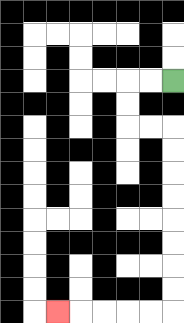{'start': '[7, 3]', 'end': '[2, 13]', 'path_directions': 'L,L,D,D,R,R,D,D,D,D,D,D,D,D,L,L,L,L,L', 'path_coordinates': '[[7, 3], [6, 3], [5, 3], [5, 4], [5, 5], [6, 5], [7, 5], [7, 6], [7, 7], [7, 8], [7, 9], [7, 10], [7, 11], [7, 12], [7, 13], [6, 13], [5, 13], [4, 13], [3, 13], [2, 13]]'}